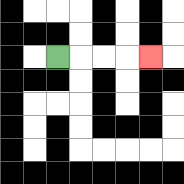{'start': '[2, 2]', 'end': '[6, 2]', 'path_directions': 'R,R,R,R', 'path_coordinates': '[[2, 2], [3, 2], [4, 2], [5, 2], [6, 2]]'}